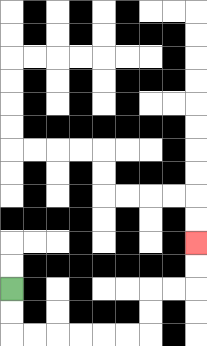{'start': '[0, 12]', 'end': '[8, 10]', 'path_directions': 'D,D,R,R,R,R,R,R,U,U,R,R,U,U', 'path_coordinates': '[[0, 12], [0, 13], [0, 14], [1, 14], [2, 14], [3, 14], [4, 14], [5, 14], [6, 14], [6, 13], [6, 12], [7, 12], [8, 12], [8, 11], [8, 10]]'}